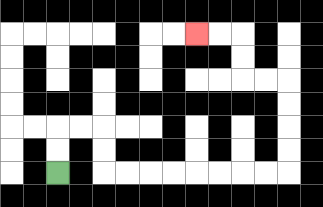{'start': '[2, 7]', 'end': '[8, 1]', 'path_directions': 'U,U,R,R,D,D,R,R,R,R,R,R,R,R,U,U,U,U,L,L,U,U,L,L', 'path_coordinates': '[[2, 7], [2, 6], [2, 5], [3, 5], [4, 5], [4, 6], [4, 7], [5, 7], [6, 7], [7, 7], [8, 7], [9, 7], [10, 7], [11, 7], [12, 7], [12, 6], [12, 5], [12, 4], [12, 3], [11, 3], [10, 3], [10, 2], [10, 1], [9, 1], [8, 1]]'}